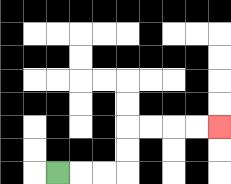{'start': '[2, 7]', 'end': '[9, 5]', 'path_directions': 'R,R,R,U,U,R,R,R,R', 'path_coordinates': '[[2, 7], [3, 7], [4, 7], [5, 7], [5, 6], [5, 5], [6, 5], [7, 5], [8, 5], [9, 5]]'}